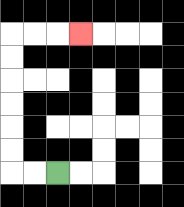{'start': '[2, 7]', 'end': '[3, 1]', 'path_directions': 'L,L,U,U,U,U,U,U,R,R,R', 'path_coordinates': '[[2, 7], [1, 7], [0, 7], [0, 6], [0, 5], [0, 4], [0, 3], [0, 2], [0, 1], [1, 1], [2, 1], [3, 1]]'}